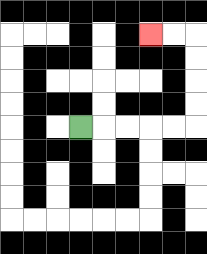{'start': '[3, 5]', 'end': '[6, 1]', 'path_directions': 'R,R,R,R,R,U,U,U,U,L,L', 'path_coordinates': '[[3, 5], [4, 5], [5, 5], [6, 5], [7, 5], [8, 5], [8, 4], [8, 3], [8, 2], [8, 1], [7, 1], [6, 1]]'}